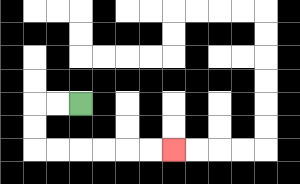{'start': '[3, 4]', 'end': '[7, 6]', 'path_directions': 'L,L,D,D,R,R,R,R,R,R', 'path_coordinates': '[[3, 4], [2, 4], [1, 4], [1, 5], [1, 6], [2, 6], [3, 6], [4, 6], [5, 6], [6, 6], [7, 6]]'}